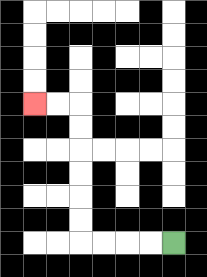{'start': '[7, 10]', 'end': '[1, 4]', 'path_directions': 'L,L,L,L,U,U,U,U,U,U,L,L', 'path_coordinates': '[[7, 10], [6, 10], [5, 10], [4, 10], [3, 10], [3, 9], [3, 8], [3, 7], [3, 6], [3, 5], [3, 4], [2, 4], [1, 4]]'}